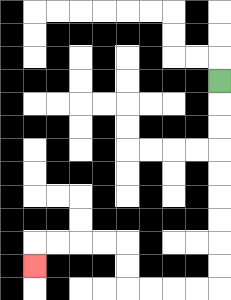{'start': '[9, 3]', 'end': '[1, 11]', 'path_directions': 'D,D,D,D,D,D,D,D,D,L,L,L,L,U,U,L,L,L,L,D', 'path_coordinates': '[[9, 3], [9, 4], [9, 5], [9, 6], [9, 7], [9, 8], [9, 9], [9, 10], [9, 11], [9, 12], [8, 12], [7, 12], [6, 12], [5, 12], [5, 11], [5, 10], [4, 10], [3, 10], [2, 10], [1, 10], [1, 11]]'}